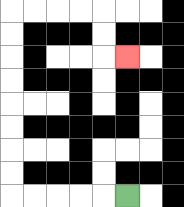{'start': '[5, 8]', 'end': '[5, 2]', 'path_directions': 'L,L,L,L,L,U,U,U,U,U,U,U,U,R,R,R,R,D,D,R', 'path_coordinates': '[[5, 8], [4, 8], [3, 8], [2, 8], [1, 8], [0, 8], [0, 7], [0, 6], [0, 5], [0, 4], [0, 3], [0, 2], [0, 1], [0, 0], [1, 0], [2, 0], [3, 0], [4, 0], [4, 1], [4, 2], [5, 2]]'}